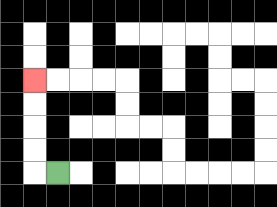{'start': '[2, 7]', 'end': '[1, 3]', 'path_directions': 'L,U,U,U,U', 'path_coordinates': '[[2, 7], [1, 7], [1, 6], [1, 5], [1, 4], [1, 3]]'}